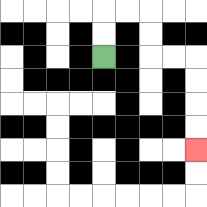{'start': '[4, 2]', 'end': '[8, 6]', 'path_directions': 'U,U,R,R,D,D,R,R,D,D,D,D', 'path_coordinates': '[[4, 2], [4, 1], [4, 0], [5, 0], [6, 0], [6, 1], [6, 2], [7, 2], [8, 2], [8, 3], [8, 4], [8, 5], [8, 6]]'}